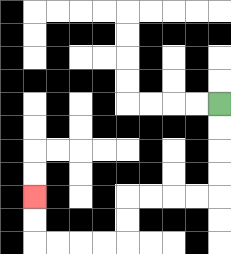{'start': '[9, 4]', 'end': '[1, 8]', 'path_directions': 'D,D,D,D,L,L,L,L,D,D,L,L,L,L,U,U', 'path_coordinates': '[[9, 4], [9, 5], [9, 6], [9, 7], [9, 8], [8, 8], [7, 8], [6, 8], [5, 8], [5, 9], [5, 10], [4, 10], [3, 10], [2, 10], [1, 10], [1, 9], [1, 8]]'}